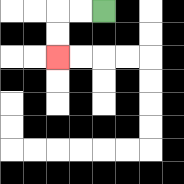{'start': '[4, 0]', 'end': '[2, 2]', 'path_directions': 'L,L,D,D', 'path_coordinates': '[[4, 0], [3, 0], [2, 0], [2, 1], [2, 2]]'}